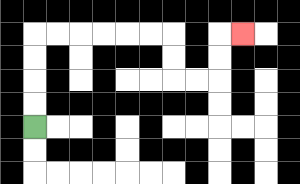{'start': '[1, 5]', 'end': '[10, 1]', 'path_directions': 'U,U,U,U,R,R,R,R,R,R,D,D,R,R,U,U,R', 'path_coordinates': '[[1, 5], [1, 4], [1, 3], [1, 2], [1, 1], [2, 1], [3, 1], [4, 1], [5, 1], [6, 1], [7, 1], [7, 2], [7, 3], [8, 3], [9, 3], [9, 2], [9, 1], [10, 1]]'}